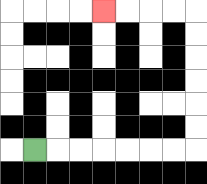{'start': '[1, 6]', 'end': '[4, 0]', 'path_directions': 'R,R,R,R,R,R,R,U,U,U,U,U,U,L,L,L,L', 'path_coordinates': '[[1, 6], [2, 6], [3, 6], [4, 6], [5, 6], [6, 6], [7, 6], [8, 6], [8, 5], [8, 4], [8, 3], [8, 2], [8, 1], [8, 0], [7, 0], [6, 0], [5, 0], [4, 0]]'}